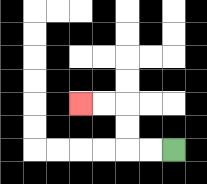{'start': '[7, 6]', 'end': '[3, 4]', 'path_directions': 'L,L,U,U,L,L', 'path_coordinates': '[[7, 6], [6, 6], [5, 6], [5, 5], [5, 4], [4, 4], [3, 4]]'}